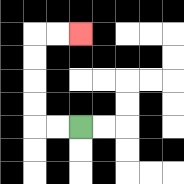{'start': '[3, 5]', 'end': '[3, 1]', 'path_directions': 'L,L,U,U,U,U,R,R', 'path_coordinates': '[[3, 5], [2, 5], [1, 5], [1, 4], [1, 3], [1, 2], [1, 1], [2, 1], [3, 1]]'}